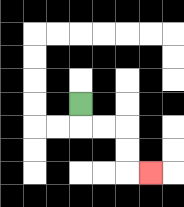{'start': '[3, 4]', 'end': '[6, 7]', 'path_directions': 'D,R,R,D,D,R', 'path_coordinates': '[[3, 4], [3, 5], [4, 5], [5, 5], [5, 6], [5, 7], [6, 7]]'}